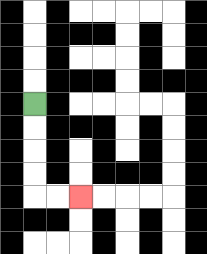{'start': '[1, 4]', 'end': '[3, 8]', 'path_directions': 'D,D,D,D,R,R', 'path_coordinates': '[[1, 4], [1, 5], [1, 6], [1, 7], [1, 8], [2, 8], [3, 8]]'}